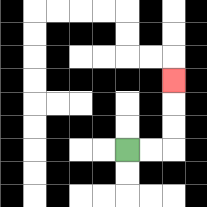{'start': '[5, 6]', 'end': '[7, 3]', 'path_directions': 'R,R,U,U,U', 'path_coordinates': '[[5, 6], [6, 6], [7, 6], [7, 5], [7, 4], [7, 3]]'}